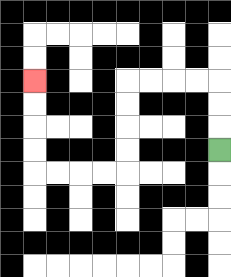{'start': '[9, 6]', 'end': '[1, 3]', 'path_directions': 'U,U,U,L,L,L,L,D,D,D,D,L,L,L,L,U,U,U,U', 'path_coordinates': '[[9, 6], [9, 5], [9, 4], [9, 3], [8, 3], [7, 3], [6, 3], [5, 3], [5, 4], [5, 5], [5, 6], [5, 7], [4, 7], [3, 7], [2, 7], [1, 7], [1, 6], [1, 5], [1, 4], [1, 3]]'}